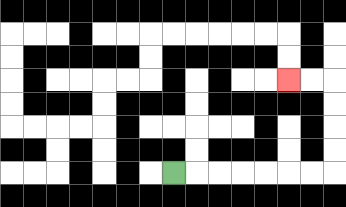{'start': '[7, 7]', 'end': '[12, 3]', 'path_directions': 'R,R,R,R,R,R,R,U,U,U,U,L,L', 'path_coordinates': '[[7, 7], [8, 7], [9, 7], [10, 7], [11, 7], [12, 7], [13, 7], [14, 7], [14, 6], [14, 5], [14, 4], [14, 3], [13, 3], [12, 3]]'}